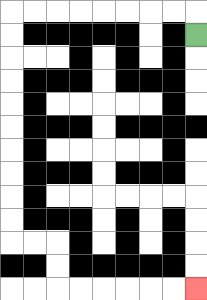{'start': '[8, 1]', 'end': '[8, 12]', 'path_directions': 'U,L,L,L,L,L,L,L,L,D,D,D,D,D,D,D,D,D,D,R,R,D,D,R,R,R,R,R,R', 'path_coordinates': '[[8, 1], [8, 0], [7, 0], [6, 0], [5, 0], [4, 0], [3, 0], [2, 0], [1, 0], [0, 0], [0, 1], [0, 2], [0, 3], [0, 4], [0, 5], [0, 6], [0, 7], [0, 8], [0, 9], [0, 10], [1, 10], [2, 10], [2, 11], [2, 12], [3, 12], [4, 12], [5, 12], [6, 12], [7, 12], [8, 12]]'}